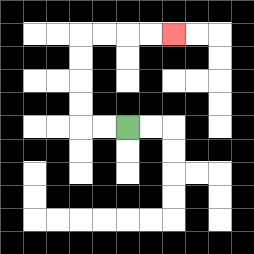{'start': '[5, 5]', 'end': '[7, 1]', 'path_directions': 'L,L,U,U,U,U,R,R,R,R', 'path_coordinates': '[[5, 5], [4, 5], [3, 5], [3, 4], [3, 3], [3, 2], [3, 1], [4, 1], [5, 1], [6, 1], [7, 1]]'}